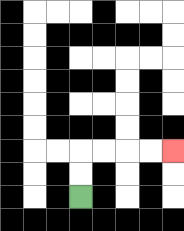{'start': '[3, 8]', 'end': '[7, 6]', 'path_directions': 'U,U,R,R,R,R', 'path_coordinates': '[[3, 8], [3, 7], [3, 6], [4, 6], [5, 6], [6, 6], [7, 6]]'}